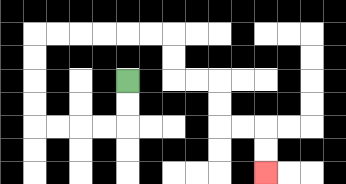{'start': '[5, 3]', 'end': '[11, 7]', 'path_directions': 'D,D,L,L,L,L,U,U,U,U,R,R,R,R,R,R,D,D,R,R,D,D,R,R,D,D', 'path_coordinates': '[[5, 3], [5, 4], [5, 5], [4, 5], [3, 5], [2, 5], [1, 5], [1, 4], [1, 3], [1, 2], [1, 1], [2, 1], [3, 1], [4, 1], [5, 1], [6, 1], [7, 1], [7, 2], [7, 3], [8, 3], [9, 3], [9, 4], [9, 5], [10, 5], [11, 5], [11, 6], [11, 7]]'}